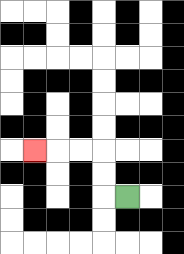{'start': '[5, 8]', 'end': '[1, 6]', 'path_directions': 'L,U,U,L,L,L', 'path_coordinates': '[[5, 8], [4, 8], [4, 7], [4, 6], [3, 6], [2, 6], [1, 6]]'}